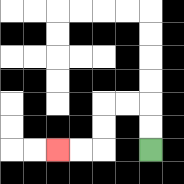{'start': '[6, 6]', 'end': '[2, 6]', 'path_directions': 'U,U,L,L,D,D,L,L', 'path_coordinates': '[[6, 6], [6, 5], [6, 4], [5, 4], [4, 4], [4, 5], [4, 6], [3, 6], [2, 6]]'}